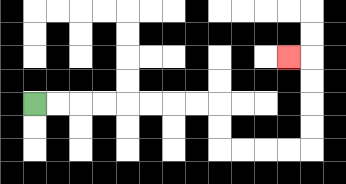{'start': '[1, 4]', 'end': '[12, 2]', 'path_directions': 'R,R,R,R,R,R,R,R,D,D,R,R,R,R,U,U,U,U,L', 'path_coordinates': '[[1, 4], [2, 4], [3, 4], [4, 4], [5, 4], [6, 4], [7, 4], [8, 4], [9, 4], [9, 5], [9, 6], [10, 6], [11, 6], [12, 6], [13, 6], [13, 5], [13, 4], [13, 3], [13, 2], [12, 2]]'}